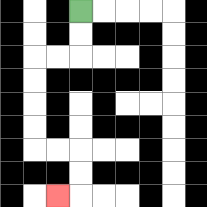{'start': '[3, 0]', 'end': '[2, 8]', 'path_directions': 'D,D,L,L,D,D,D,D,R,R,D,D,L', 'path_coordinates': '[[3, 0], [3, 1], [3, 2], [2, 2], [1, 2], [1, 3], [1, 4], [1, 5], [1, 6], [2, 6], [3, 6], [3, 7], [3, 8], [2, 8]]'}